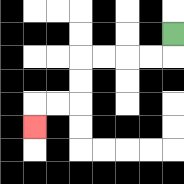{'start': '[7, 1]', 'end': '[1, 5]', 'path_directions': 'D,L,L,L,L,D,D,L,L,D', 'path_coordinates': '[[7, 1], [7, 2], [6, 2], [5, 2], [4, 2], [3, 2], [3, 3], [3, 4], [2, 4], [1, 4], [1, 5]]'}